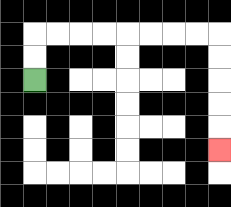{'start': '[1, 3]', 'end': '[9, 6]', 'path_directions': 'U,U,R,R,R,R,R,R,R,R,D,D,D,D,D', 'path_coordinates': '[[1, 3], [1, 2], [1, 1], [2, 1], [3, 1], [4, 1], [5, 1], [6, 1], [7, 1], [8, 1], [9, 1], [9, 2], [9, 3], [9, 4], [9, 5], [9, 6]]'}